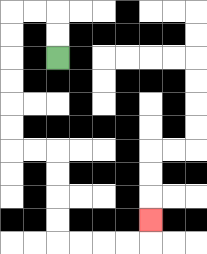{'start': '[2, 2]', 'end': '[6, 9]', 'path_directions': 'U,U,L,L,D,D,D,D,D,D,R,R,D,D,D,D,R,R,R,R,U', 'path_coordinates': '[[2, 2], [2, 1], [2, 0], [1, 0], [0, 0], [0, 1], [0, 2], [0, 3], [0, 4], [0, 5], [0, 6], [1, 6], [2, 6], [2, 7], [2, 8], [2, 9], [2, 10], [3, 10], [4, 10], [5, 10], [6, 10], [6, 9]]'}